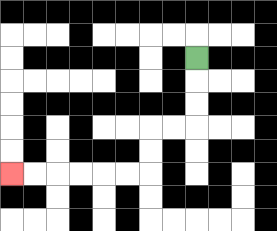{'start': '[8, 2]', 'end': '[0, 7]', 'path_directions': 'D,D,D,L,L,D,D,L,L,L,L,L,L', 'path_coordinates': '[[8, 2], [8, 3], [8, 4], [8, 5], [7, 5], [6, 5], [6, 6], [6, 7], [5, 7], [4, 7], [3, 7], [2, 7], [1, 7], [0, 7]]'}